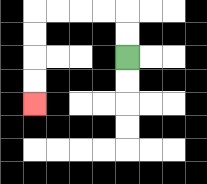{'start': '[5, 2]', 'end': '[1, 4]', 'path_directions': 'U,U,L,L,L,L,D,D,D,D', 'path_coordinates': '[[5, 2], [5, 1], [5, 0], [4, 0], [3, 0], [2, 0], [1, 0], [1, 1], [1, 2], [1, 3], [1, 4]]'}